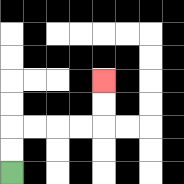{'start': '[0, 7]', 'end': '[4, 3]', 'path_directions': 'U,U,R,R,R,R,U,U', 'path_coordinates': '[[0, 7], [0, 6], [0, 5], [1, 5], [2, 5], [3, 5], [4, 5], [4, 4], [4, 3]]'}